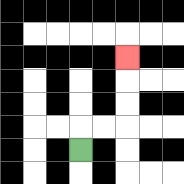{'start': '[3, 6]', 'end': '[5, 2]', 'path_directions': 'U,R,R,U,U,U', 'path_coordinates': '[[3, 6], [3, 5], [4, 5], [5, 5], [5, 4], [5, 3], [5, 2]]'}